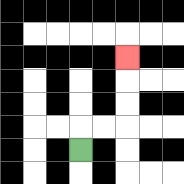{'start': '[3, 6]', 'end': '[5, 2]', 'path_directions': 'U,R,R,U,U,U', 'path_coordinates': '[[3, 6], [3, 5], [4, 5], [5, 5], [5, 4], [5, 3], [5, 2]]'}